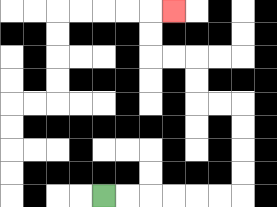{'start': '[4, 8]', 'end': '[7, 0]', 'path_directions': 'R,R,R,R,R,R,U,U,U,U,L,L,U,U,L,L,U,U,R', 'path_coordinates': '[[4, 8], [5, 8], [6, 8], [7, 8], [8, 8], [9, 8], [10, 8], [10, 7], [10, 6], [10, 5], [10, 4], [9, 4], [8, 4], [8, 3], [8, 2], [7, 2], [6, 2], [6, 1], [6, 0], [7, 0]]'}